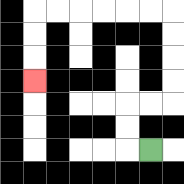{'start': '[6, 6]', 'end': '[1, 3]', 'path_directions': 'L,U,U,R,R,U,U,U,U,L,L,L,L,L,L,D,D,D', 'path_coordinates': '[[6, 6], [5, 6], [5, 5], [5, 4], [6, 4], [7, 4], [7, 3], [7, 2], [7, 1], [7, 0], [6, 0], [5, 0], [4, 0], [3, 0], [2, 0], [1, 0], [1, 1], [1, 2], [1, 3]]'}